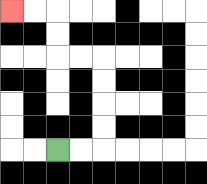{'start': '[2, 6]', 'end': '[0, 0]', 'path_directions': 'R,R,U,U,U,U,L,L,U,U,L,L', 'path_coordinates': '[[2, 6], [3, 6], [4, 6], [4, 5], [4, 4], [4, 3], [4, 2], [3, 2], [2, 2], [2, 1], [2, 0], [1, 0], [0, 0]]'}